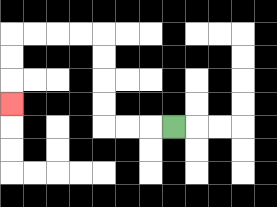{'start': '[7, 5]', 'end': '[0, 4]', 'path_directions': 'L,L,L,U,U,U,U,L,L,L,L,D,D,D', 'path_coordinates': '[[7, 5], [6, 5], [5, 5], [4, 5], [4, 4], [4, 3], [4, 2], [4, 1], [3, 1], [2, 1], [1, 1], [0, 1], [0, 2], [0, 3], [0, 4]]'}